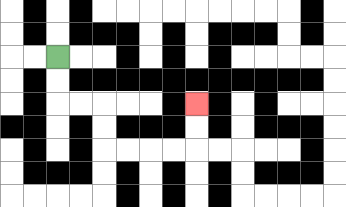{'start': '[2, 2]', 'end': '[8, 4]', 'path_directions': 'D,D,R,R,D,D,R,R,R,R,U,U', 'path_coordinates': '[[2, 2], [2, 3], [2, 4], [3, 4], [4, 4], [4, 5], [4, 6], [5, 6], [6, 6], [7, 6], [8, 6], [8, 5], [8, 4]]'}